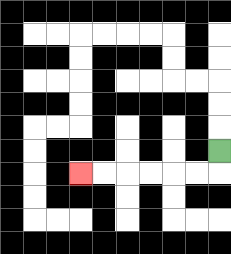{'start': '[9, 6]', 'end': '[3, 7]', 'path_directions': 'D,L,L,L,L,L,L', 'path_coordinates': '[[9, 6], [9, 7], [8, 7], [7, 7], [6, 7], [5, 7], [4, 7], [3, 7]]'}